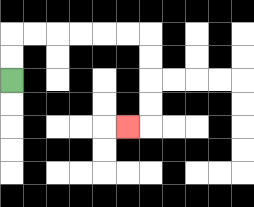{'start': '[0, 3]', 'end': '[5, 5]', 'path_directions': 'U,U,R,R,R,R,R,R,D,D,D,D,L', 'path_coordinates': '[[0, 3], [0, 2], [0, 1], [1, 1], [2, 1], [3, 1], [4, 1], [5, 1], [6, 1], [6, 2], [6, 3], [6, 4], [6, 5], [5, 5]]'}